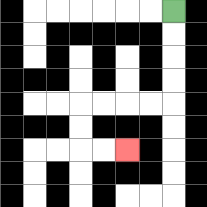{'start': '[7, 0]', 'end': '[5, 6]', 'path_directions': 'D,D,D,D,L,L,L,L,D,D,R,R', 'path_coordinates': '[[7, 0], [7, 1], [7, 2], [7, 3], [7, 4], [6, 4], [5, 4], [4, 4], [3, 4], [3, 5], [3, 6], [4, 6], [5, 6]]'}